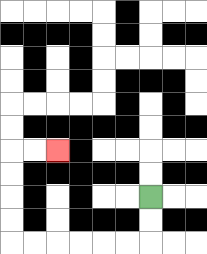{'start': '[6, 8]', 'end': '[2, 6]', 'path_directions': 'D,D,L,L,L,L,L,L,U,U,U,U,R,R', 'path_coordinates': '[[6, 8], [6, 9], [6, 10], [5, 10], [4, 10], [3, 10], [2, 10], [1, 10], [0, 10], [0, 9], [0, 8], [0, 7], [0, 6], [1, 6], [2, 6]]'}